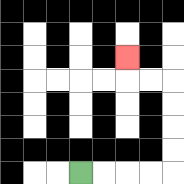{'start': '[3, 7]', 'end': '[5, 2]', 'path_directions': 'R,R,R,R,U,U,U,U,L,L,U', 'path_coordinates': '[[3, 7], [4, 7], [5, 7], [6, 7], [7, 7], [7, 6], [7, 5], [7, 4], [7, 3], [6, 3], [5, 3], [5, 2]]'}